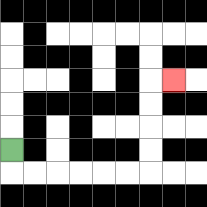{'start': '[0, 6]', 'end': '[7, 3]', 'path_directions': 'D,R,R,R,R,R,R,U,U,U,U,R', 'path_coordinates': '[[0, 6], [0, 7], [1, 7], [2, 7], [3, 7], [4, 7], [5, 7], [6, 7], [6, 6], [6, 5], [6, 4], [6, 3], [7, 3]]'}